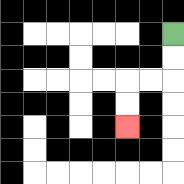{'start': '[7, 1]', 'end': '[5, 5]', 'path_directions': 'D,D,L,L,D,D', 'path_coordinates': '[[7, 1], [7, 2], [7, 3], [6, 3], [5, 3], [5, 4], [5, 5]]'}